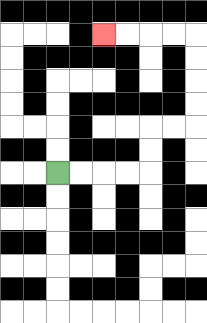{'start': '[2, 7]', 'end': '[4, 1]', 'path_directions': 'R,R,R,R,U,U,R,R,U,U,U,U,L,L,L,L', 'path_coordinates': '[[2, 7], [3, 7], [4, 7], [5, 7], [6, 7], [6, 6], [6, 5], [7, 5], [8, 5], [8, 4], [8, 3], [8, 2], [8, 1], [7, 1], [6, 1], [5, 1], [4, 1]]'}